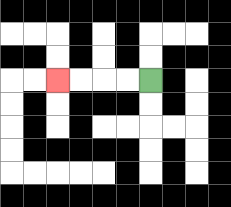{'start': '[6, 3]', 'end': '[2, 3]', 'path_directions': 'L,L,L,L', 'path_coordinates': '[[6, 3], [5, 3], [4, 3], [3, 3], [2, 3]]'}